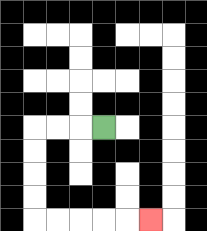{'start': '[4, 5]', 'end': '[6, 9]', 'path_directions': 'L,L,L,D,D,D,D,R,R,R,R,R', 'path_coordinates': '[[4, 5], [3, 5], [2, 5], [1, 5], [1, 6], [1, 7], [1, 8], [1, 9], [2, 9], [3, 9], [4, 9], [5, 9], [6, 9]]'}